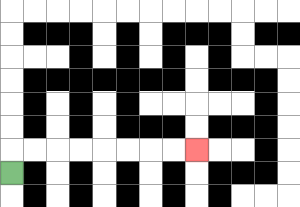{'start': '[0, 7]', 'end': '[8, 6]', 'path_directions': 'U,R,R,R,R,R,R,R,R', 'path_coordinates': '[[0, 7], [0, 6], [1, 6], [2, 6], [3, 6], [4, 6], [5, 6], [6, 6], [7, 6], [8, 6]]'}